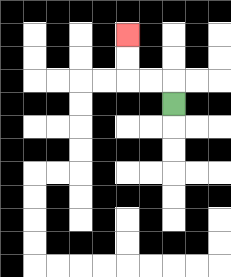{'start': '[7, 4]', 'end': '[5, 1]', 'path_directions': 'U,L,L,U,U', 'path_coordinates': '[[7, 4], [7, 3], [6, 3], [5, 3], [5, 2], [5, 1]]'}